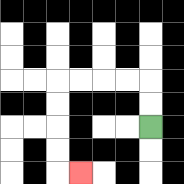{'start': '[6, 5]', 'end': '[3, 7]', 'path_directions': 'U,U,L,L,L,L,D,D,D,D,R', 'path_coordinates': '[[6, 5], [6, 4], [6, 3], [5, 3], [4, 3], [3, 3], [2, 3], [2, 4], [2, 5], [2, 6], [2, 7], [3, 7]]'}